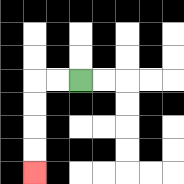{'start': '[3, 3]', 'end': '[1, 7]', 'path_directions': 'L,L,D,D,D,D', 'path_coordinates': '[[3, 3], [2, 3], [1, 3], [1, 4], [1, 5], [1, 6], [1, 7]]'}